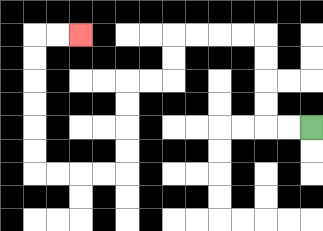{'start': '[13, 5]', 'end': '[3, 1]', 'path_directions': 'L,L,U,U,U,U,L,L,L,L,D,D,L,L,D,D,D,D,L,L,L,L,U,U,U,U,U,U,R,R', 'path_coordinates': '[[13, 5], [12, 5], [11, 5], [11, 4], [11, 3], [11, 2], [11, 1], [10, 1], [9, 1], [8, 1], [7, 1], [7, 2], [7, 3], [6, 3], [5, 3], [5, 4], [5, 5], [5, 6], [5, 7], [4, 7], [3, 7], [2, 7], [1, 7], [1, 6], [1, 5], [1, 4], [1, 3], [1, 2], [1, 1], [2, 1], [3, 1]]'}